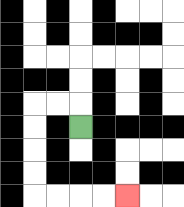{'start': '[3, 5]', 'end': '[5, 8]', 'path_directions': 'U,L,L,D,D,D,D,R,R,R,R', 'path_coordinates': '[[3, 5], [3, 4], [2, 4], [1, 4], [1, 5], [1, 6], [1, 7], [1, 8], [2, 8], [3, 8], [4, 8], [5, 8]]'}